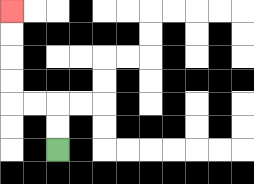{'start': '[2, 6]', 'end': '[0, 0]', 'path_directions': 'U,U,L,L,U,U,U,U', 'path_coordinates': '[[2, 6], [2, 5], [2, 4], [1, 4], [0, 4], [0, 3], [0, 2], [0, 1], [0, 0]]'}